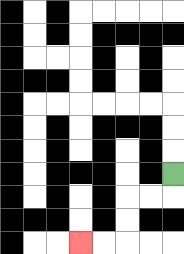{'start': '[7, 7]', 'end': '[3, 10]', 'path_directions': 'D,L,L,D,D,L,L', 'path_coordinates': '[[7, 7], [7, 8], [6, 8], [5, 8], [5, 9], [5, 10], [4, 10], [3, 10]]'}